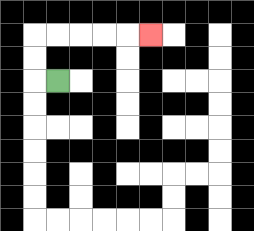{'start': '[2, 3]', 'end': '[6, 1]', 'path_directions': 'L,U,U,R,R,R,R,R', 'path_coordinates': '[[2, 3], [1, 3], [1, 2], [1, 1], [2, 1], [3, 1], [4, 1], [5, 1], [6, 1]]'}